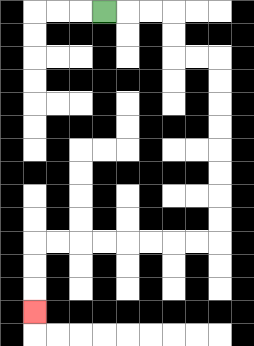{'start': '[4, 0]', 'end': '[1, 13]', 'path_directions': 'R,R,R,D,D,R,R,D,D,D,D,D,D,D,D,L,L,L,L,L,L,L,L,D,D,D', 'path_coordinates': '[[4, 0], [5, 0], [6, 0], [7, 0], [7, 1], [7, 2], [8, 2], [9, 2], [9, 3], [9, 4], [9, 5], [9, 6], [9, 7], [9, 8], [9, 9], [9, 10], [8, 10], [7, 10], [6, 10], [5, 10], [4, 10], [3, 10], [2, 10], [1, 10], [1, 11], [1, 12], [1, 13]]'}